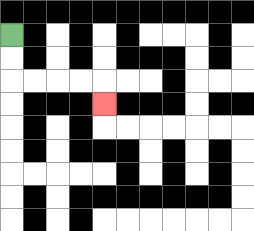{'start': '[0, 1]', 'end': '[4, 4]', 'path_directions': 'D,D,R,R,R,R,D', 'path_coordinates': '[[0, 1], [0, 2], [0, 3], [1, 3], [2, 3], [3, 3], [4, 3], [4, 4]]'}